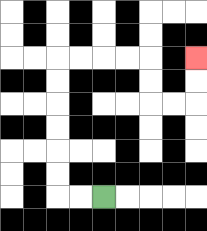{'start': '[4, 8]', 'end': '[8, 2]', 'path_directions': 'L,L,U,U,U,U,U,U,R,R,R,R,D,D,R,R,U,U', 'path_coordinates': '[[4, 8], [3, 8], [2, 8], [2, 7], [2, 6], [2, 5], [2, 4], [2, 3], [2, 2], [3, 2], [4, 2], [5, 2], [6, 2], [6, 3], [6, 4], [7, 4], [8, 4], [8, 3], [8, 2]]'}